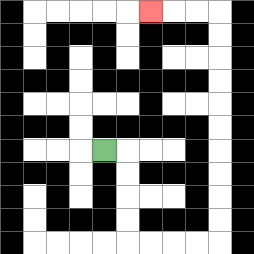{'start': '[4, 6]', 'end': '[6, 0]', 'path_directions': 'R,D,D,D,D,R,R,R,R,U,U,U,U,U,U,U,U,U,U,L,L,L', 'path_coordinates': '[[4, 6], [5, 6], [5, 7], [5, 8], [5, 9], [5, 10], [6, 10], [7, 10], [8, 10], [9, 10], [9, 9], [9, 8], [9, 7], [9, 6], [9, 5], [9, 4], [9, 3], [9, 2], [9, 1], [9, 0], [8, 0], [7, 0], [6, 0]]'}